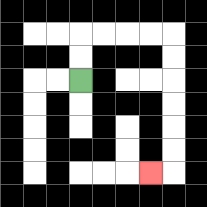{'start': '[3, 3]', 'end': '[6, 7]', 'path_directions': 'U,U,R,R,R,R,D,D,D,D,D,D,L', 'path_coordinates': '[[3, 3], [3, 2], [3, 1], [4, 1], [5, 1], [6, 1], [7, 1], [7, 2], [7, 3], [7, 4], [7, 5], [7, 6], [7, 7], [6, 7]]'}